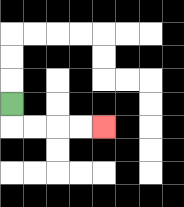{'start': '[0, 4]', 'end': '[4, 5]', 'path_directions': 'D,R,R,R,R', 'path_coordinates': '[[0, 4], [0, 5], [1, 5], [2, 5], [3, 5], [4, 5]]'}